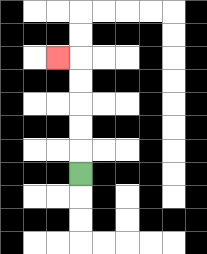{'start': '[3, 7]', 'end': '[2, 2]', 'path_directions': 'U,U,U,U,U,L', 'path_coordinates': '[[3, 7], [3, 6], [3, 5], [3, 4], [3, 3], [3, 2], [2, 2]]'}